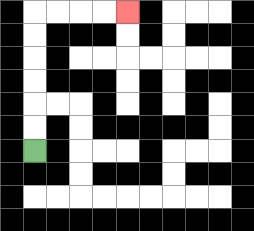{'start': '[1, 6]', 'end': '[5, 0]', 'path_directions': 'U,U,U,U,U,U,R,R,R,R', 'path_coordinates': '[[1, 6], [1, 5], [1, 4], [1, 3], [1, 2], [1, 1], [1, 0], [2, 0], [3, 0], [4, 0], [5, 0]]'}